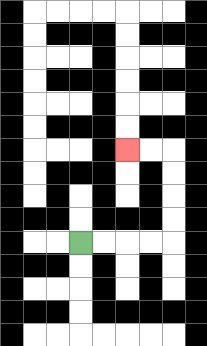{'start': '[3, 10]', 'end': '[5, 6]', 'path_directions': 'R,R,R,R,U,U,U,U,L,L', 'path_coordinates': '[[3, 10], [4, 10], [5, 10], [6, 10], [7, 10], [7, 9], [7, 8], [7, 7], [7, 6], [6, 6], [5, 6]]'}